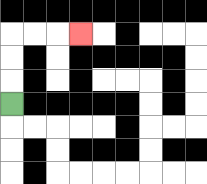{'start': '[0, 4]', 'end': '[3, 1]', 'path_directions': 'U,U,U,R,R,R', 'path_coordinates': '[[0, 4], [0, 3], [0, 2], [0, 1], [1, 1], [2, 1], [3, 1]]'}